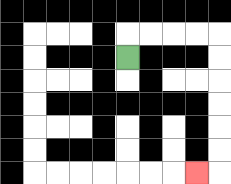{'start': '[5, 2]', 'end': '[8, 7]', 'path_directions': 'U,R,R,R,R,D,D,D,D,D,D,L', 'path_coordinates': '[[5, 2], [5, 1], [6, 1], [7, 1], [8, 1], [9, 1], [9, 2], [9, 3], [9, 4], [9, 5], [9, 6], [9, 7], [8, 7]]'}